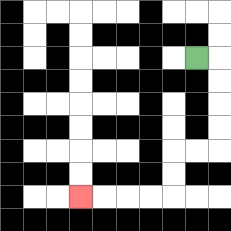{'start': '[8, 2]', 'end': '[3, 8]', 'path_directions': 'R,D,D,D,D,L,L,D,D,L,L,L,L', 'path_coordinates': '[[8, 2], [9, 2], [9, 3], [9, 4], [9, 5], [9, 6], [8, 6], [7, 6], [7, 7], [7, 8], [6, 8], [5, 8], [4, 8], [3, 8]]'}